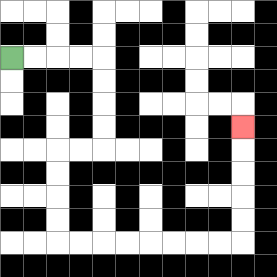{'start': '[0, 2]', 'end': '[10, 5]', 'path_directions': 'R,R,R,R,D,D,D,D,L,L,D,D,D,D,R,R,R,R,R,R,R,R,U,U,U,U,U', 'path_coordinates': '[[0, 2], [1, 2], [2, 2], [3, 2], [4, 2], [4, 3], [4, 4], [4, 5], [4, 6], [3, 6], [2, 6], [2, 7], [2, 8], [2, 9], [2, 10], [3, 10], [4, 10], [5, 10], [6, 10], [7, 10], [8, 10], [9, 10], [10, 10], [10, 9], [10, 8], [10, 7], [10, 6], [10, 5]]'}